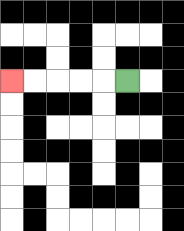{'start': '[5, 3]', 'end': '[0, 3]', 'path_directions': 'L,L,L,L,L', 'path_coordinates': '[[5, 3], [4, 3], [3, 3], [2, 3], [1, 3], [0, 3]]'}